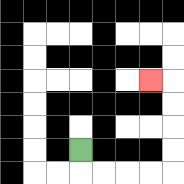{'start': '[3, 6]', 'end': '[6, 3]', 'path_directions': 'D,R,R,R,R,U,U,U,U,L', 'path_coordinates': '[[3, 6], [3, 7], [4, 7], [5, 7], [6, 7], [7, 7], [7, 6], [7, 5], [7, 4], [7, 3], [6, 3]]'}